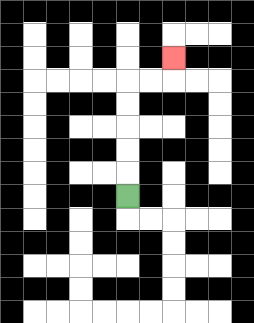{'start': '[5, 8]', 'end': '[7, 2]', 'path_directions': 'U,U,U,U,U,R,R,U', 'path_coordinates': '[[5, 8], [5, 7], [5, 6], [5, 5], [5, 4], [5, 3], [6, 3], [7, 3], [7, 2]]'}